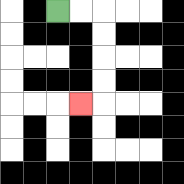{'start': '[2, 0]', 'end': '[3, 4]', 'path_directions': 'R,R,D,D,D,D,L', 'path_coordinates': '[[2, 0], [3, 0], [4, 0], [4, 1], [4, 2], [4, 3], [4, 4], [3, 4]]'}